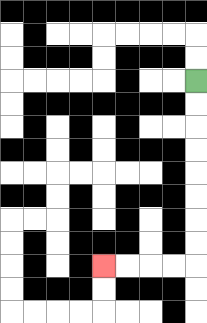{'start': '[8, 3]', 'end': '[4, 11]', 'path_directions': 'D,D,D,D,D,D,D,D,L,L,L,L', 'path_coordinates': '[[8, 3], [8, 4], [8, 5], [8, 6], [8, 7], [8, 8], [8, 9], [8, 10], [8, 11], [7, 11], [6, 11], [5, 11], [4, 11]]'}